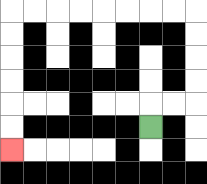{'start': '[6, 5]', 'end': '[0, 6]', 'path_directions': 'U,R,R,U,U,U,U,L,L,L,L,L,L,L,L,D,D,D,D,D,D', 'path_coordinates': '[[6, 5], [6, 4], [7, 4], [8, 4], [8, 3], [8, 2], [8, 1], [8, 0], [7, 0], [6, 0], [5, 0], [4, 0], [3, 0], [2, 0], [1, 0], [0, 0], [0, 1], [0, 2], [0, 3], [0, 4], [0, 5], [0, 6]]'}